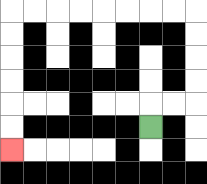{'start': '[6, 5]', 'end': '[0, 6]', 'path_directions': 'U,R,R,U,U,U,U,L,L,L,L,L,L,L,L,D,D,D,D,D,D', 'path_coordinates': '[[6, 5], [6, 4], [7, 4], [8, 4], [8, 3], [8, 2], [8, 1], [8, 0], [7, 0], [6, 0], [5, 0], [4, 0], [3, 0], [2, 0], [1, 0], [0, 0], [0, 1], [0, 2], [0, 3], [0, 4], [0, 5], [0, 6]]'}